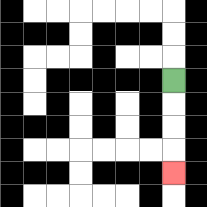{'start': '[7, 3]', 'end': '[7, 7]', 'path_directions': 'D,D,D,D', 'path_coordinates': '[[7, 3], [7, 4], [7, 5], [7, 6], [7, 7]]'}